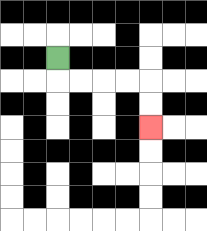{'start': '[2, 2]', 'end': '[6, 5]', 'path_directions': 'D,R,R,R,R,D,D', 'path_coordinates': '[[2, 2], [2, 3], [3, 3], [4, 3], [5, 3], [6, 3], [6, 4], [6, 5]]'}